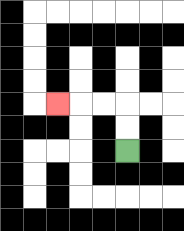{'start': '[5, 6]', 'end': '[2, 4]', 'path_directions': 'U,U,L,L,L', 'path_coordinates': '[[5, 6], [5, 5], [5, 4], [4, 4], [3, 4], [2, 4]]'}